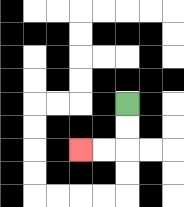{'start': '[5, 4]', 'end': '[3, 6]', 'path_directions': 'D,D,L,L', 'path_coordinates': '[[5, 4], [5, 5], [5, 6], [4, 6], [3, 6]]'}